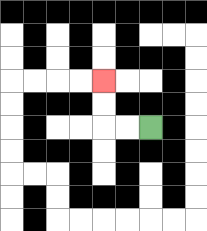{'start': '[6, 5]', 'end': '[4, 3]', 'path_directions': 'L,L,U,U', 'path_coordinates': '[[6, 5], [5, 5], [4, 5], [4, 4], [4, 3]]'}